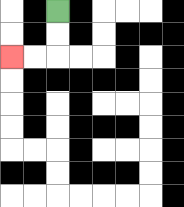{'start': '[2, 0]', 'end': '[0, 2]', 'path_directions': 'D,D,L,L', 'path_coordinates': '[[2, 0], [2, 1], [2, 2], [1, 2], [0, 2]]'}